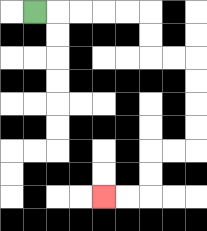{'start': '[1, 0]', 'end': '[4, 8]', 'path_directions': 'R,R,R,R,R,D,D,R,R,D,D,D,D,L,L,D,D,L,L', 'path_coordinates': '[[1, 0], [2, 0], [3, 0], [4, 0], [5, 0], [6, 0], [6, 1], [6, 2], [7, 2], [8, 2], [8, 3], [8, 4], [8, 5], [8, 6], [7, 6], [6, 6], [6, 7], [6, 8], [5, 8], [4, 8]]'}